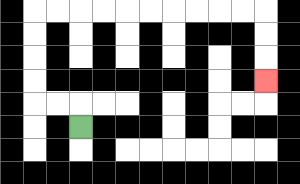{'start': '[3, 5]', 'end': '[11, 3]', 'path_directions': 'U,L,L,U,U,U,U,R,R,R,R,R,R,R,R,R,R,D,D,D', 'path_coordinates': '[[3, 5], [3, 4], [2, 4], [1, 4], [1, 3], [1, 2], [1, 1], [1, 0], [2, 0], [3, 0], [4, 0], [5, 0], [6, 0], [7, 0], [8, 0], [9, 0], [10, 0], [11, 0], [11, 1], [11, 2], [11, 3]]'}